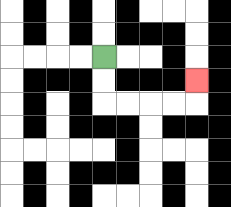{'start': '[4, 2]', 'end': '[8, 3]', 'path_directions': 'D,D,R,R,R,R,U', 'path_coordinates': '[[4, 2], [4, 3], [4, 4], [5, 4], [6, 4], [7, 4], [8, 4], [8, 3]]'}